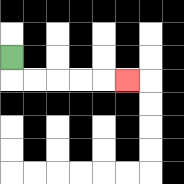{'start': '[0, 2]', 'end': '[5, 3]', 'path_directions': 'D,R,R,R,R,R', 'path_coordinates': '[[0, 2], [0, 3], [1, 3], [2, 3], [3, 3], [4, 3], [5, 3]]'}